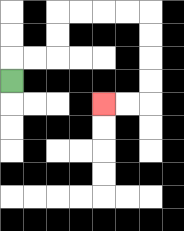{'start': '[0, 3]', 'end': '[4, 4]', 'path_directions': 'U,R,R,U,U,R,R,R,R,D,D,D,D,L,L', 'path_coordinates': '[[0, 3], [0, 2], [1, 2], [2, 2], [2, 1], [2, 0], [3, 0], [4, 0], [5, 0], [6, 0], [6, 1], [6, 2], [6, 3], [6, 4], [5, 4], [4, 4]]'}